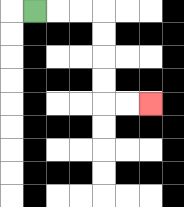{'start': '[1, 0]', 'end': '[6, 4]', 'path_directions': 'R,R,R,D,D,D,D,R,R', 'path_coordinates': '[[1, 0], [2, 0], [3, 0], [4, 0], [4, 1], [4, 2], [4, 3], [4, 4], [5, 4], [6, 4]]'}